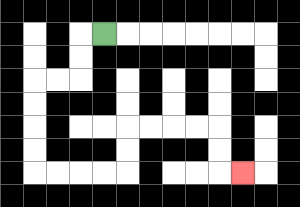{'start': '[4, 1]', 'end': '[10, 7]', 'path_directions': 'L,D,D,L,L,D,D,D,D,R,R,R,R,U,U,R,R,R,R,D,D,R', 'path_coordinates': '[[4, 1], [3, 1], [3, 2], [3, 3], [2, 3], [1, 3], [1, 4], [1, 5], [1, 6], [1, 7], [2, 7], [3, 7], [4, 7], [5, 7], [5, 6], [5, 5], [6, 5], [7, 5], [8, 5], [9, 5], [9, 6], [9, 7], [10, 7]]'}